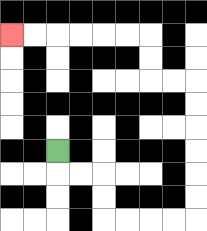{'start': '[2, 6]', 'end': '[0, 1]', 'path_directions': 'D,R,R,D,D,R,R,R,R,U,U,U,U,U,U,L,L,U,U,L,L,L,L,L,L', 'path_coordinates': '[[2, 6], [2, 7], [3, 7], [4, 7], [4, 8], [4, 9], [5, 9], [6, 9], [7, 9], [8, 9], [8, 8], [8, 7], [8, 6], [8, 5], [8, 4], [8, 3], [7, 3], [6, 3], [6, 2], [6, 1], [5, 1], [4, 1], [3, 1], [2, 1], [1, 1], [0, 1]]'}